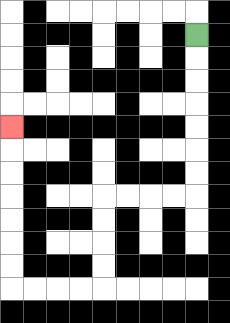{'start': '[8, 1]', 'end': '[0, 5]', 'path_directions': 'D,D,D,D,D,D,D,L,L,L,L,D,D,D,D,L,L,L,L,U,U,U,U,U,U,U', 'path_coordinates': '[[8, 1], [8, 2], [8, 3], [8, 4], [8, 5], [8, 6], [8, 7], [8, 8], [7, 8], [6, 8], [5, 8], [4, 8], [4, 9], [4, 10], [4, 11], [4, 12], [3, 12], [2, 12], [1, 12], [0, 12], [0, 11], [0, 10], [0, 9], [0, 8], [0, 7], [0, 6], [0, 5]]'}